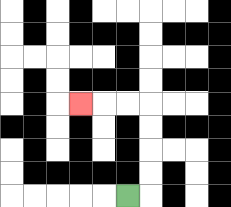{'start': '[5, 8]', 'end': '[3, 4]', 'path_directions': 'R,U,U,U,U,L,L,L', 'path_coordinates': '[[5, 8], [6, 8], [6, 7], [6, 6], [6, 5], [6, 4], [5, 4], [4, 4], [3, 4]]'}